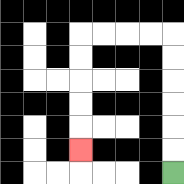{'start': '[7, 7]', 'end': '[3, 6]', 'path_directions': 'U,U,U,U,U,U,L,L,L,L,D,D,D,D,D', 'path_coordinates': '[[7, 7], [7, 6], [7, 5], [7, 4], [7, 3], [7, 2], [7, 1], [6, 1], [5, 1], [4, 1], [3, 1], [3, 2], [3, 3], [3, 4], [3, 5], [3, 6]]'}